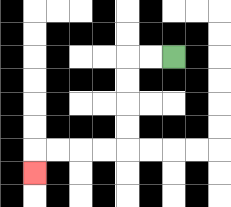{'start': '[7, 2]', 'end': '[1, 7]', 'path_directions': 'L,L,D,D,D,D,L,L,L,L,D', 'path_coordinates': '[[7, 2], [6, 2], [5, 2], [5, 3], [5, 4], [5, 5], [5, 6], [4, 6], [3, 6], [2, 6], [1, 6], [1, 7]]'}